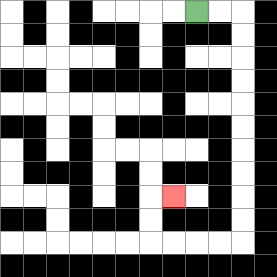{'start': '[8, 0]', 'end': '[7, 8]', 'path_directions': 'R,R,D,D,D,D,D,D,D,D,D,D,L,L,L,L,U,U,R', 'path_coordinates': '[[8, 0], [9, 0], [10, 0], [10, 1], [10, 2], [10, 3], [10, 4], [10, 5], [10, 6], [10, 7], [10, 8], [10, 9], [10, 10], [9, 10], [8, 10], [7, 10], [6, 10], [6, 9], [6, 8], [7, 8]]'}